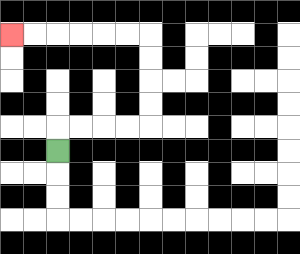{'start': '[2, 6]', 'end': '[0, 1]', 'path_directions': 'U,R,R,R,R,U,U,U,U,L,L,L,L,L,L', 'path_coordinates': '[[2, 6], [2, 5], [3, 5], [4, 5], [5, 5], [6, 5], [6, 4], [6, 3], [6, 2], [6, 1], [5, 1], [4, 1], [3, 1], [2, 1], [1, 1], [0, 1]]'}